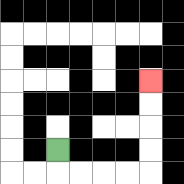{'start': '[2, 6]', 'end': '[6, 3]', 'path_directions': 'D,R,R,R,R,U,U,U,U', 'path_coordinates': '[[2, 6], [2, 7], [3, 7], [4, 7], [5, 7], [6, 7], [6, 6], [6, 5], [6, 4], [6, 3]]'}